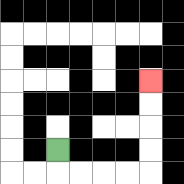{'start': '[2, 6]', 'end': '[6, 3]', 'path_directions': 'D,R,R,R,R,U,U,U,U', 'path_coordinates': '[[2, 6], [2, 7], [3, 7], [4, 7], [5, 7], [6, 7], [6, 6], [6, 5], [6, 4], [6, 3]]'}